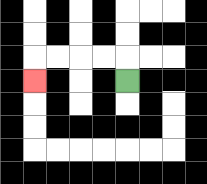{'start': '[5, 3]', 'end': '[1, 3]', 'path_directions': 'U,L,L,L,L,D', 'path_coordinates': '[[5, 3], [5, 2], [4, 2], [3, 2], [2, 2], [1, 2], [1, 3]]'}